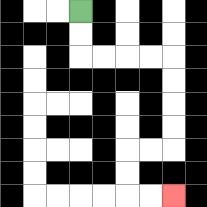{'start': '[3, 0]', 'end': '[7, 8]', 'path_directions': 'D,D,R,R,R,R,D,D,D,D,L,L,D,D,R,R', 'path_coordinates': '[[3, 0], [3, 1], [3, 2], [4, 2], [5, 2], [6, 2], [7, 2], [7, 3], [7, 4], [7, 5], [7, 6], [6, 6], [5, 6], [5, 7], [5, 8], [6, 8], [7, 8]]'}